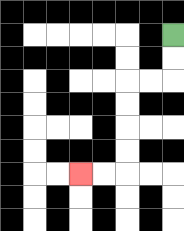{'start': '[7, 1]', 'end': '[3, 7]', 'path_directions': 'D,D,L,L,D,D,D,D,L,L', 'path_coordinates': '[[7, 1], [7, 2], [7, 3], [6, 3], [5, 3], [5, 4], [5, 5], [5, 6], [5, 7], [4, 7], [3, 7]]'}